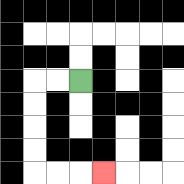{'start': '[3, 3]', 'end': '[4, 7]', 'path_directions': 'L,L,D,D,D,D,R,R,R', 'path_coordinates': '[[3, 3], [2, 3], [1, 3], [1, 4], [1, 5], [1, 6], [1, 7], [2, 7], [3, 7], [4, 7]]'}